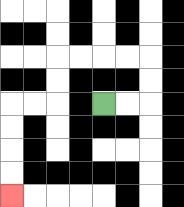{'start': '[4, 4]', 'end': '[0, 8]', 'path_directions': 'R,R,U,U,L,L,L,L,D,D,L,L,D,D,D,D', 'path_coordinates': '[[4, 4], [5, 4], [6, 4], [6, 3], [6, 2], [5, 2], [4, 2], [3, 2], [2, 2], [2, 3], [2, 4], [1, 4], [0, 4], [0, 5], [0, 6], [0, 7], [0, 8]]'}